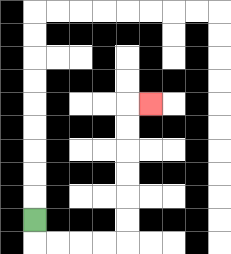{'start': '[1, 9]', 'end': '[6, 4]', 'path_directions': 'D,R,R,R,R,U,U,U,U,U,U,R', 'path_coordinates': '[[1, 9], [1, 10], [2, 10], [3, 10], [4, 10], [5, 10], [5, 9], [5, 8], [5, 7], [5, 6], [5, 5], [5, 4], [6, 4]]'}